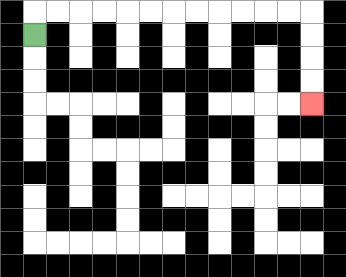{'start': '[1, 1]', 'end': '[13, 4]', 'path_directions': 'U,R,R,R,R,R,R,R,R,R,R,R,R,D,D,D,D', 'path_coordinates': '[[1, 1], [1, 0], [2, 0], [3, 0], [4, 0], [5, 0], [6, 0], [7, 0], [8, 0], [9, 0], [10, 0], [11, 0], [12, 0], [13, 0], [13, 1], [13, 2], [13, 3], [13, 4]]'}